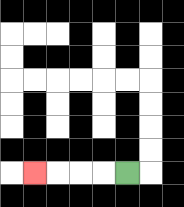{'start': '[5, 7]', 'end': '[1, 7]', 'path_directions': 'L,L,L,L', 'path_coordinates': '[[5, 7], [4, 7], [3, 7], [2, 7], [1, 7]]'}